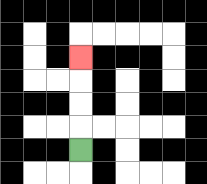{'start': '[3, 6]', 'end': '[3, 2]', 'path_directions': 'U,U,U,U', 'path_coordinates': '[[3, 6], [3, 5], [3, 4], [3, 3], [3, 2]]'}